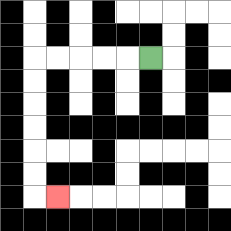{'start': '[6, 2]', 'end': '[2, 8]', 'path_directions': 'L,L,L,L,L,D,D,D,D,D,D,R', 'path_coordinates': '[[6, 2], [5, 2], [4, 2], [3, 2], [2, 2], [1, 2], [1, 3], [1, 4], [1, 5], [1, 6], [1, 7], [1, 8], [2, 8]]'}